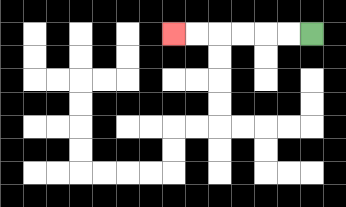{'start': '[13, 1]', 'end': '[7, 1]', 'path_directions': 'L,L,L,L,L,L', 'path_coordinates': '[[13, 1], [12, 1], [11, 1], [10, 1], [9, 1], [8, 1], [7, 1]]'}